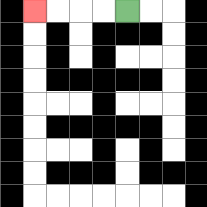{'start': '[5, 0]', 'end': '[1, 0]', 'path_directions': 'L,L,L,L', 'path_coordinates': '[[5, 0], [4, 0], [3, 0], [2, 0], [1, 0]]'}